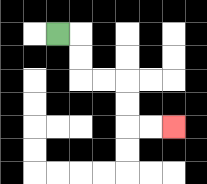{'start': '[2, 1]', 'end': '[7, 5]', 'path_directions': 'R,D,D,R,R,D,D,R,R', 'path_coordinates': '[[2, 1], [3, 1], [3, 2], [3, 3], [4, 3], [5, 3], [5, 4], [5, 5], [6, 5], [7, 5]]'}